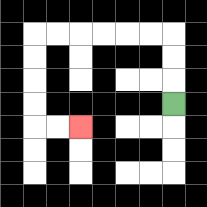{'start': '[7, 4]', 'end': '[3, 5]', 'path_directions': 'U,U,U,L,L,L,L,L,L,D,D,D,D,R,R', 'path_coordinates': '[[7, 4], [7, 3], [7, 2], [7, 1], [6, 1], [5, 1], [4, 1], [3, 1], [2, 1], [1, 1], [1, 2], [1, 3], [1, 4], [1, 5], [2, 5], [3, 5]]'}